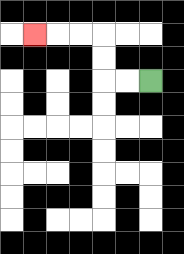{'start': '[6, 3]', 'end': '[1, 1]', 'path_directions': 'L,L,U,U,L,L,L', 'path_coordinates': '[[6, 3], [5, 3], [4, 3], [4, 2], [4, 1], [3, 1], [2, 1], [1, 1]]'}